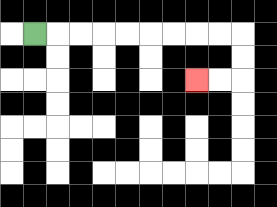{'start': '[1, 1]', 'end': '[8, 3]', 'path_directions': 'R,R,R,R,R,R,R,R,R,D,D,L,L', 'path_coordinates': '[[1, 1], [2, 1], [3, 1], [4, 1], [5, 1], [6, 1], [7, 1], [8, 1], [9, 1], [10, 1], [10, 2], [10, 3], [9, 3], [8, 3]]'}